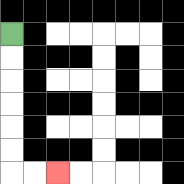{'start': '[0, 1]', 'end': '[2, 7]', 'path_directions': 'D,D,D,D,D,D,R,R', 'path_coordinates': '[[0, 1], [0, 2], [0, 3], [0, 4], [0, 5], [0, 6], [0, 7], [1, 7], [2, 7]]'}